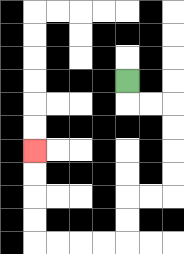{'start': '[5, 3]', 'end': '[1, 6]', 'path_directions': 'D,R,R,D,D,D,D,L,L,D,D,L,L,L,L,U,U,U,U', 'path_coordinates': '[[5, 3], [5, 4], [6, 4], [7, 4], [7, 5], [7, 6], [7, 7], [7, 8], [6, 8], [5, 8], [5, 9], [5, 10], [4, 10], [3, 10], [2, 10], [1, 10], [1, 9], [1, 8], [1, 7], [1, 6]]'}